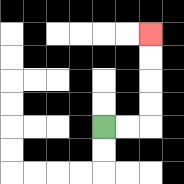{'start': '[4, 5]', 'end': '[6, 1]', 'path_directions': 'R,R,U,U,U,U', 'path_coordinates': '[[4, 5], [5, 5], [6, 5], [6, 4], [6, 3], [6, 2], [6, 1]]'}